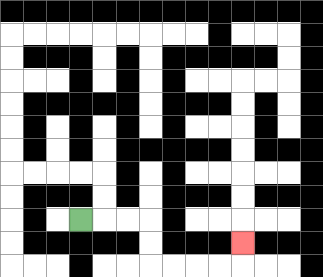{'start': '[3, 9]', 'end': '[10, 10]', 'path_directions': 'R,R,R,D,D,R,R,R,R,U', 'path_coordinates': '[[3, 9], [4, 9], [5, 9], [6, 9], [6, 10], [6, 11], [7, 11], [8, 11], [9, 11], [10, 11], [10, 10]]'}